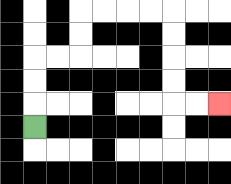{'start': '[1, 5]', 'end': '[9, 4]', 'path_directions': 'U,U,U,R,R,U,U,R,R,R,R,D,D,D,D,R,R', 'path_coordinates': '[[1, 5], [1, 4], [1, 3], [1, 2], [2, 2], [3, 2], [3, 1], [3, 0], [4, 0], [5, 0], [6, 0], [7, 0], [7, 1], [7, 2], [7, 3], [7, 4], [8, 4], [9, 4]]'}